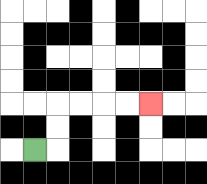{'start': '[1, 6]', 'end': '[6, 4]', 'path_directions': 'R,U,U,R,R,R,R', 'path_coordinates': '[[1, 6], [2, 6], [2, 5], [2, 4], [3, 4], [4, 4], [5, 4], [6, 4]]'}